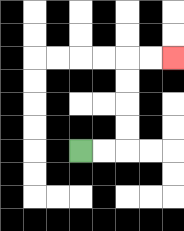{'start': '[3, 6]', 'end': '[7, 2]', 'path_directions': 'R,R,U,U,U,U,R,R', 'path_coordinates': '[[3, 6], [4, 6], [5, 6], [5, 5], [5, 4], [5, 3], [5, 2], [6, 2], [7, 2]]'}